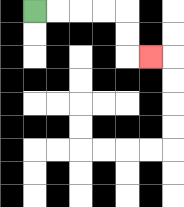{'start': '[1, 0]', 'end': '[6, 2]', 'path_directions': 'R,R,R,R,D,D,R', 'path_coordinates': '[[1, 0], [2, 0], [3, 0], [4, 0], [5, 0], [5, 1], [5, 2], [6, 2]]'}